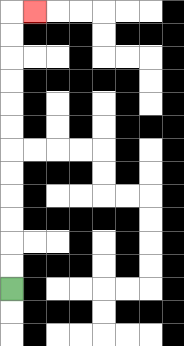{'start': '[0, 12]', 'end': '[1, 0]', 'path_directions': 'U,U,U,U,U,U,U,U,U,U,U,U,R', 'path_coordinates': '[[0, 12], [0, 11], [0, 10], [0, 9], [0, 8], [0, 7], [0, 6], [0, 5], [0, 4], [0, 3], [0, 2], [0, 1], [0, 0], [1, 0]]'}